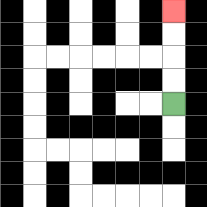{'start': '[7, 4]', 'end': '[7, 0]', 'path_directions': 'U,U,U,U', 'path_coordinates': '[[7, 4], [7, 3], [7, 2], [7, 1], [7, 0]]'}